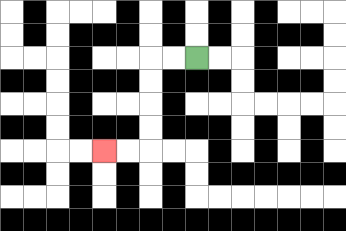{'start': '[8, 2]', 'end': '[4, 6]', 'path_directions': 'L,L,D,D,D,D,L,L', 'path_coordinates': '[[8, 2], [7, 2], [6, 2], [6, 3], [6, 4], [6, 5], [6, 6], [5, 6], [4, 6]]'}